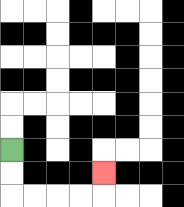{'start': '[0, 6]', 'end': '[4, 7]', 'path_directions': 'D,D,R,R,R,R,U', 'path_coordinates': '[[0, 6], [0, 7], [0, 8], [1, 8], [2, 8], [3, 8], [4, 8], [4, 7]]'}